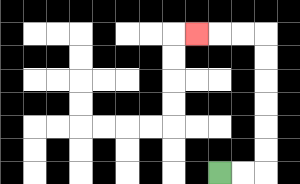{'start': '[9, 7]', 'end': '[8, 1]', 'path_directions': 'R,R,U,U,U,U,U,U,L,L,L', 'path_coordinates': '[[9, 7], [10, 7], [11, 7], [11, 6], [11, 5], [11, 4], [11, 3], [11, 2], [11, 1], [10, 1], [9, 1], [8, 1]]'}